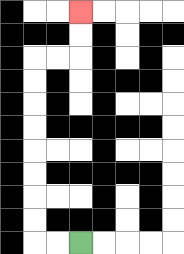{'start': '[3, 10]', 'end': '[3, 0]', 'path_directions': 'L,L,U,U,U,U,U,U,U,U,R,R,U,U', 'path_coordinates': '[[3, 10], [2, 10], [1, 10], [1, 9], [1, 8], [1, 7], [1, 6], [1, 5], [1, 4], [1, 3], [1, 2], [2, 2], [3, 2], [3, 1], [3, 0]]'}